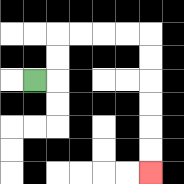{'start': '[1, 3]', 'end': '[6, 7]', 'path_directions': 'R,U,U,R,R,R,R,D,D,D,D,D,D', 'path_coordinates': '[[1, 3], [2, 3], [2, 2], [2, 1], [3, 1], [4, 1], [5, 1], [6, 1], [6, 2], [6, 3], [6, 4], [6, 5], [6, 6], [6, 7]]'}